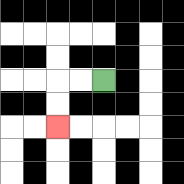{'start': '[4, 3]', 'end': '[2, 5]', 'path_directions': 'L,L,D,D', 'path_coordinates': '[[4, 3], [3, 3], [2, 3], [2, 4], [2, 5]]'}